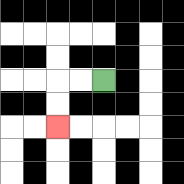{'start': '[4, 3]', 'end': '[2, 5]', 'path_directions': 'L,L,D,D', 'path_coordinates': '[[4, 3], [3, 3], [2, 3], [2, 4], [2, 5]]'}